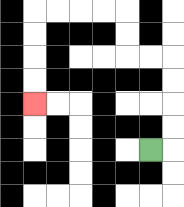{'start': '[6, 6]', 'end': '[1, 4]', 'path_directions': 'R,U,U,U,U,L,L,U,U,L,L,L,L,D,D,D,D', 'path_coordinates': '[[6, 6], [7, 6], [7, 5], [7, 4], [7, 3], [7, 2], [6, 2], [5, 2], [5, 1], [5, 0], [4, 0], [3, 0], [2, 0], [1, 0], [1, 1], [1, 2], [1, 3], [1, 4]]'}